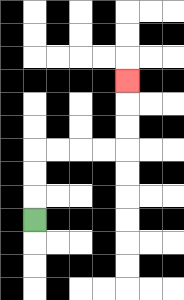{'start': '[1, 9]', 'end': '[5, 3]', 'path_directions': 'U,U,U,R,R,R,R,U,U,U', 'path_coordinates': '[[1, 9], [1, 8], [1, 7], [1, 6], [2, 6], [3, 6], [4, 6], [5, 6], [5, 5], [5, 4], [5, 3]]'}